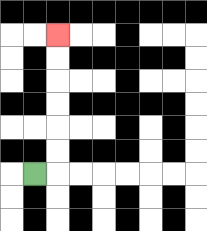{'start': '[1, 7]', 'end': '[2, 1]', 'path_directions': 'R,U,U,U,U,U,U', 'path_coordinates': '[[1, 7], [2, 7], [2, 6], [2, 5], [2, 4], [2, 3], [2, 2], [2, 1]]'}